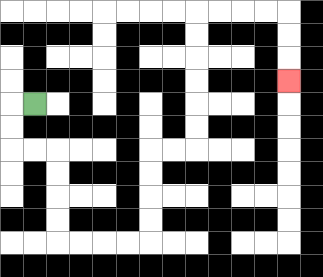{'start': '[1, 4]', 'end': '[12, 3]', 'path_directions': 'L,D,D,R,R,D,D,D,D,R,R,R,R,U,U,U,U,R,R,U,U,U,U,U,U,R,R,R,R,D,D,D', 'path_coordinates': '[[1, 4], [0, 4], [0, 5], [0, 6], [1, 6], [2, 6], [2, 7], [2, 8], [2, 9], [2, 10], [3, 10], [4, 10], [5, 10], [6, 10], [6, 9], [6, 8], [6, 7], [6, 6], [7, 6], [8, 6], [8, 5], [8, 4], [8, 3], [8, 2], [8, 1], [8, 0], [9, 0], [10, 0], [11, 0], [12, 0], [12, 1], [12, 2], [12, 3]]'}